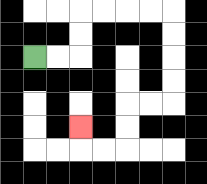{'start': '[1, 2]', 'end': '[3, 5]', 'path_directions': 'R,R,U,U,R,R,R,R,D,D,D,D,L,L,D,D,L,L,U', 'path_coordinates': '[[1, 2], [2, 2], [3, 2], [3, 1], [3, 0], [4, 0], [5, 0], [6, 0], [7, 0], [7, 1], [7, 2], [7, 3], [7, 4], [6, 4], [5, 4], [5, 5], [5, 6], [4, 6], [3, 6], [3, 5]]'}